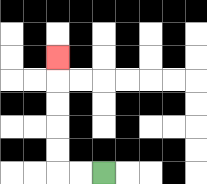{'start': '[4, 7]', 'end': '[2, 2]', 'path_directions': 'L,L,U,U,U,U,U', 'path_coordinates': '[[4, 7], [3, 7], [2, 7], [2, 6], [2, 5], [2, 4], [2, 3], [2, 2]]'}